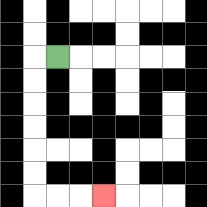{'start': '[2, 2]', 'end': '[4, 8]', 'path_directions': 'L,D,D,D,D,D,D,R,R,R', 'path_coordinates': '[[2, 2], [1, 2], [1, 3], [1, 4], [1, 5], [1, 6], [1, 7], [1, 8], [2, 8], [3, 8], [4, 8]]'}